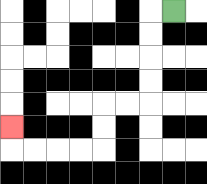{'start': '[7, 0]', 'end': '[0, 5]', 'path_directions': 'L,D,D,D,D,L,L,D,D,L,L,L,L,U', 'path_coordinates': '[[7, 0], [6, 0], [6, 1], [6, 2], [6, 3], [6, 4], [5, 4], [4, 4], [4, 5], [4, 6], [3, 6], [2, 6], [1, 6], [0, 6], [0, 5]]'}